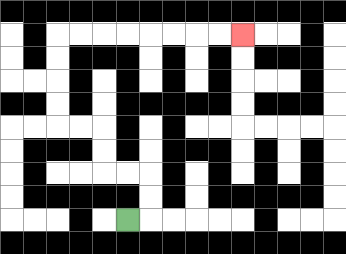{'start': '[5, 9]', 'end': '[10, 1]', 'path_directions': 'R,U,U,L,L,U,U,L,L,U,U,U,U,R,R,R,R,R,R,R,R', 'path_coordinates': '[[5, 9], [6, 9], [6, 8], [6, 7], [5, 7], [4, 7], [4, 6], [4, 5], [3, 5], [2, 5], [2, 4], [2, 3], [2, 2], [2, 1], [3, 1], [4, 1], [5, 1], [6, 1], [7, 1], [8, 1], [9, 1], [10, 1]]'}